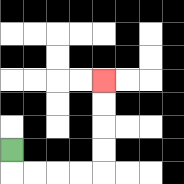{'start': '[0, 6]', 'end': '[4, 3]', 'path_directions': 'D,R,R,R,R,U,U,U,U', 'path_coordinates': '[[0, 6], [0, 7], [1, 7], [2, 7], [3, 7], [4, 7], [4, 6], [4, 5], [4, 4], [4, 3]]'}